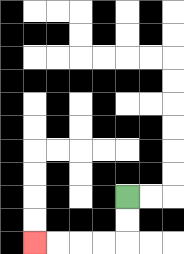{'start': '[5, 8]', 'end': '[1, 10]', 'path_directions': 'D,D,L,L,L,L', 'path_coordinates': '[[5, 8], [5, 9], [5, 10], [4, 10], [3, 10], [2, 10], [1, 10]]'}